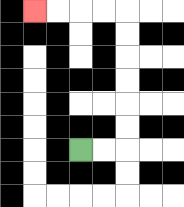{'start': '[3, 6]', 'end': '[1, 0]', 'path_directions': 'R,R,U,U,U,U,U,U,L,L,L,L', 'path_coordinates': '[[3, 6], [4, 6], [5, 6], [5, 5], [5, 4], [5, 3], [5, 2], [5, 1], [5, 0], [4, 0], [3, 0], [2, 0], [1, 0]]'}